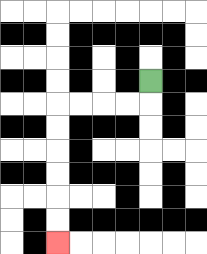{'start': '[6, 3]', 'end': '[2, 10]', 'path_directions': 'D,L,L,L,L,D,D,D,D,D,D', 'path_coordinates': '[[6, 3], [6, 4], [5, 4], [4, 4], [3, 4], [2, 4], [2, 5], [2, 6], [2, 7], [2, 8], [2, 9], [2, 10]]'}